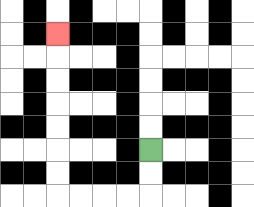{'start': '[6, 6]', 'end': '[2, 1]', 'path_directions': 'D,D,L,L,L,L,U,U,U,U,U,U,U', 'path_coordinates': '[[6, 6], [6, 7], [6, 8], [5, 8], [4, 8], [3, 8], [2, 8], [2, 7], [2, 6], [2, 5], [2, 4], [2, 3], [2, 2], [2, 1]]'}